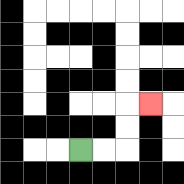{'start': '[3, 6]', 'end': '[6, 4]', 'path_directions': 'R,R,U,U,R', 'path_coordinates': '[[3, 6], [4, 6], [5, 6], [5, 5], [5, 4], [6, 4]]'}